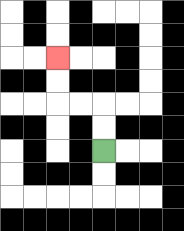{'start': '[4, 6]', 'end': '[2, 2]', 'path_directions': 'U,U,L,L,U,U', 'path_coordinates': '[[4, 6], [4, 5], [4, 4], [3, 4], [2, 4], [2, 3], [2, 2]]'}